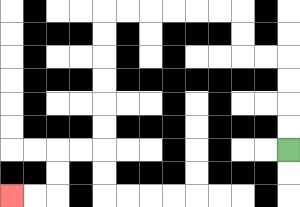{'start': '[12, 6]', 'end': '[0, 8]', 'path_directions': 'U,U,U,U,L,L,U,U,L,L,L,L,L,L,D,D,D,D,D,D,L,L,D,D,L,L', 'path_coordinates': '[[12, 6], [12, 5], [12, 4], [12, 3], [12, 2], [11, 2], [10, 2], [10, 1], [10, 0], [9, 0], [8, 0], [7, 0], [6, 0], [5, 0], [4, 0], [4, 1], [4, 2], [4, 3], [4, 4], [4, 5], [4, 6], [3, 6], [2, 6], [2, 7], [2, 8], [1, 8], [0, 8]]'}